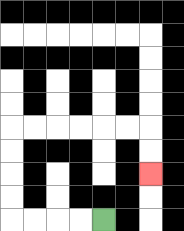{'start': '[4, 9]', 'end': '[6, 7]', 'path_directions': 'L,L,L,L,U,U,U,U,R,R,R,R,R,R,D,D', 'path_coordinates': '[[4, 9], [3, 9], [2, 9], [1, 9], [0, 9], [0, 8], [0, 7], [0, 6], [0, 5], [1, 5], [2, 5], [3, 5], [4, 5], [5, 5], [6, 5], [6, 6], [6, 7]]'}